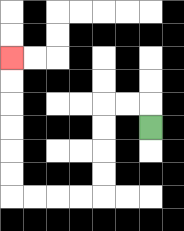{'start': '[6, 5]', 'end': '[0, 2]', 'path_directions': 'U,L,L,D,D,D,D,L,L,L,L,U,U,U,U,U,U', 'path_coordinates': '[[6, 5], [6, 4], [5, 4], [4, 4], [4, 5], [4, 6], [4, 7], [4, 8], [3, 8], [2, 8], [1, 8], [0, 8], [0, 7], [0, 6], [0, 5], [0, 4], [0, 3], [0, 2]]'}